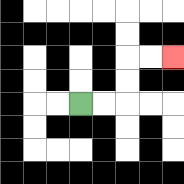{'start': '[3, 4]', 'end': '[7, 2]', 'path_directions': 'R,R,U,U,R,R', 'path_coordinates': '[[3, 4], [4, 4], [5, 4], [5, 3], [5, 2], [6, 2], [7, 2]]'}